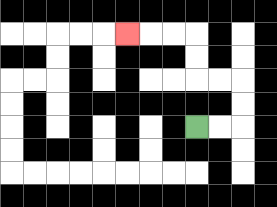{'start': '[8, 5]', 'end': '[5, 1]', 'path_directions': 'R,R,U,U,L,L,U,U,L,L,L', 'path_coordinates': '[[8, 5], [9, 5], [10, 5], [10, 4], [10, 3], [9, 3], [8, 3], [8, 2], [8, 1], [7, 1], [6, 1], [5, 1]]'}